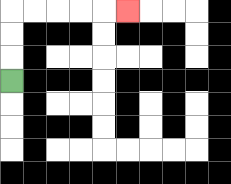{'start': '[0, 3]', 'end': '[5, 0]', 'path_directions': 'U,U,U,R,R,R,R,R', 'path_coordinates': '[[0, 3], [0, 2], [0, 1], [0, 0], [1, 0], [2, 0], [3, 0], [4, 0], [5, 0]]'}